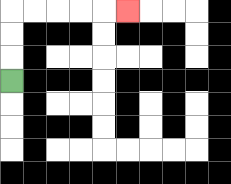{'start': '[0, 3]', 'end': '[5, 0]', 'path_directions': 'U,U,U,R,R,R,R,R', 'path_coordinates': '[[0, 3], [0, 2], [0, 1], [0, 0], [1, 0], [2, 0], [3, 0], [4, 0], [5, 0]]'}